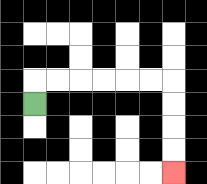{'start': '[1, 4]', 'end': '[7, 7]', 'path_directions': 'U,R,R,R,R,R,R,D,D,D,D', 'path_coordinates': '[[1, 4], [1, 3], [2, 3], [3, 3], [4, 3], [5, 3], [6, 3], [7, 3], [7, 4], [7, 5], [7, 6], [7, 7]]'}